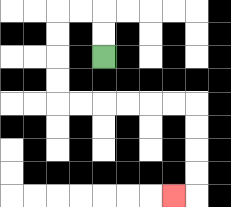{'start': '[4, 2]', 'end': '[7, 8]', 'path_directions': 'U,U,L,L,D,D,D,D,R,R,R,R,R,R,D,D,D,D,L', 'path_coordinates': '[[4, 2], [4, 1], [4, 0], [3, 0], [2, 0], [2, 1], [2, 2], [2, 3], [2, 4], [3, 4], [4, 4], [5, 4], [6, 4], [7, 4], [8, 4], [8, 5], [8, 6], [8, 7], [8, 8], [7, 8]]'}